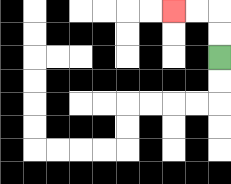{'start': '[9, 2]', 'end': '[7, 0]', 'path_directions': 'U,U,L,L', 'path_coordinates': '[[9, 2], [9, 1], [9, 0], [8, 0], [7, 0]]'}